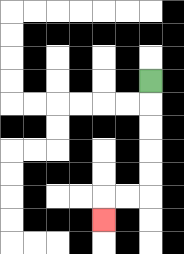{'start': '[6, 3]', 'end': '[4, 9]', 'path_directions': 'D,D,D,D,D,L,L,D', 'path_coordinates': '[[6, 3], [6, 4], [6, 5], [6, 6], [6, 7], [6, 8], [5, 8], [4, 8], [4, 9]]'}